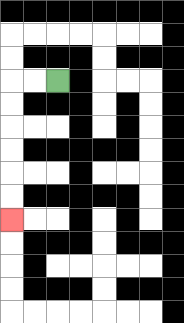{'start': '[2, 3]', 'end': '[0, 9]', 'path_directions': 'L,L,D,D,D,D,D,D', 'path_coordinates': '[[2, 3], [1, 3], [0, 3], [0, 4], [0, 5], [0, 6], [0, 7], [0, 8], [0, 9]]'}